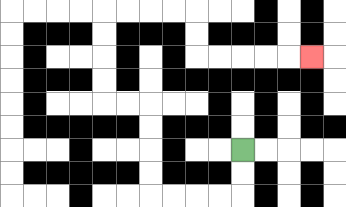{'start': '[10, 6]', 'end': '[13, 2]', 'path_directions': 'D,D,L,L,L,L,U,U,U,U,L,L,U,U,U,U,R,R,R,R,D,D,R,R,R,R,R', 'path_coordinates': '[[10, 6], [10, 7], [10, 8], [9, 8], [8, 8], [7, 8], [6, 8], [6, 7], [6, 6], [6, 5], [6, 4], [5, 4], [4, 4], [4, 3], [4, 2], [4, 1], [4, 0], [5, 0], [6, 0], [7, 0], [8, 0], [8, 1], [8, 2], [9, 2], [10, 2], [11, 2], [12, 2], [13, 2]]'}